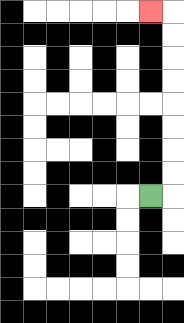{'start': '[6, 8]', 'end': '[6, 0]', 'path_directions': 'R,U,U,U,U,U,U,U,U,L', 'path_coordinates': '[[6, 8], [7, 8], [7, 7], [7, 6], [7, 5], [7, 4], [7, 3], [7, 2], [7, 1], [7, 0], [6, 0]]'}